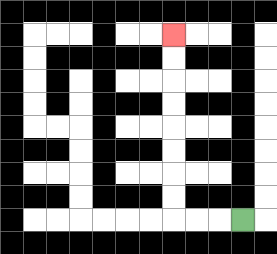{'start': '[10, 9]', 'end': '[7, 1]', 'path_directions': 'L,L,L,U,U,U,U,U,U,U,U', 'path_coordinates': '[[10, 9], [9, 9], [8, 9], [7, 9], [7, 8], [7, 7], [7, 6], [7, 5], [7, 4], [7, 3], [7, 2], [7, 1]]'}